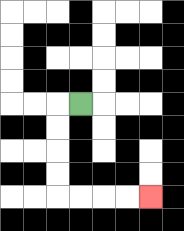{'start': '[3, 4]', 'end': '[6, 8]', 'path_directions': 'L,D,D,D,D,R,R,R,R', 'path_coordinates': '[[3, 4], [2, 4], [2, 5], [2, 6], [2, 7], [2, 8], [3, 8], [4, 8], [5, 8], [6, 8]]'}